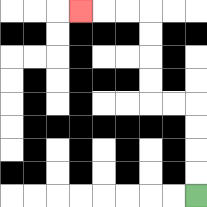{'start': '[8, 8]', 'end': '[3, 0]', 'path_directions': 'U,U,U,U,L,L,U,U,U,U,L,L,L', 'path_coordinates': '[[8, 8], [8, 7], [8, 6], [8, 5], [8, 4], [7, 4], [6, 4], [6, 3], [6, 2], [6, 1], [6, 0], [5, 0], [4, 0], [3, 0]]'}